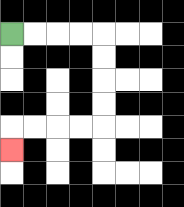{'start': '[0, 1]', 'end': '[0, 6]', 'path_directions': 'R,R,R,R,D,D,D,D,L,L,L,L,D', 'path_coordinates': '[[0, 1], [1, 1], [2, 1], [3, 1], [4, 1], [4, 2], [4, 3], [4, 4], [4, 5], [3, 5], [2, 5], [1, 5], [0, 5], [0, 6]]'}